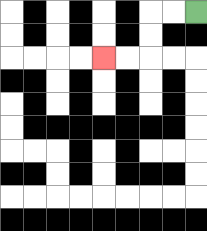{'start': '[8, 0]', 'end': '[4, 2]', 'path_directions': 'L,L,D,D,L,L', 'path_coordinates': '[[8, 0], [7, 0], [6, 0], [6, 1], [6, 2], [5, 2], [4, 2]]'}